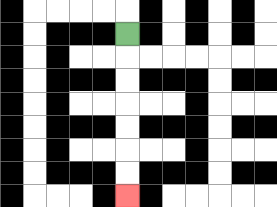{'start': '[5, 1]', 'end': '[5, 8]', 'path_directions': 'D,D,D,D,D,D,D', 'path_coordinates': '[[5, 1], [5, 2], [5, 3], [5, 4], [5, 5], [5, 6], [5, 7], [5, 8]]'}